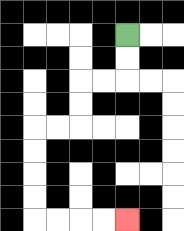{'start': '[5, 1]', 'end': '[5, 9]', 'path_directions': 'D,D,L,L,D,D,L,L,D,D,D,D,R,R,R,R', 'path_coordinates': '[[5, 1], [5, 2], [5, 3], [4, 3], [3, 3], [3, 4], [3, 5], [2, 5], [1, 5], [1, 6], [1, 7], [1, 8], [1, 9], [2, 9], [3, 9], [4, 9], [5, 9]]'}